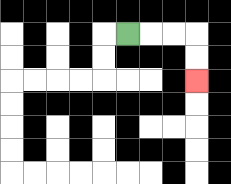{'start': '[5, 1]', 'end': '[8, 3]', 'path_directions': 'R,R,R,D,D', 'path_coordinates': '[[5, 1], [6, 1], [7, 1], [8, 1], [8, 2], [8, 3]]'}